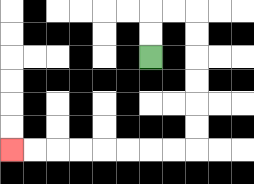{'start': '[6, 2]', 'end': '[0, 6]', 'path_directions': 'U,U,R,R,D,D,D,D,D,D,L,L,L,L,L,L,L,L', 'path_coordinates': '[[6, 2], [6, 1], [6, 0], [7, 0], [8, 0], [8, 1], [8, 2], [8, 3], [8, 4], [8, 5], [8, 6], [7, 6], [6, 6], [5, 6], [4, 6], [3, 6], [2, 6], [1, 6], [0, 6]]'}